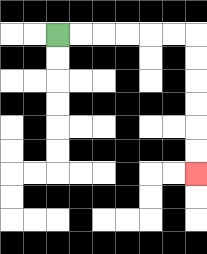{'start': '[2, 1]', 'end': '[8, 7]', 'path_directions': 'R,R,R,R,R,R,D,D,D,D,D,D', 'path_coordinates': '[[2, 1], [3, 1], [4, 1], [5, 1], [6, 1], [7, 1], [8, 1], [8, 2], [8, 3], [8, 4], [8, 5], [8, 6], [8, 7]]'}